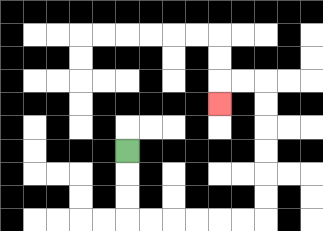{'start': '[5, 6]', 'end': '[9, 4]', 'path_directions': 'D,D,D,R,R,R,R,R,R,U,U,U,U,U,U,L,L,D', 'path_coordinates': '[[5, 6], [5, 7], [5, 8], [5, 9], [6, 9], [7, 9], [8, 9], [9, 9], [10, 9], [11, 9], [11, 8], [11, 7], [11, 6], [11, 5], [11, 4], [11, 3], [10, 3], [9, 3], [9, 4]]'}